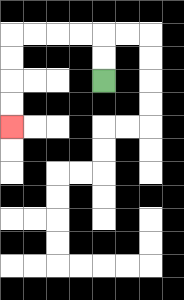{'start': '[4, 3]', 'end': '[0, 5]', 'path_directions': 'U,U,L,L,L,L,D,D,D,D', 'path_coordinates': '[[4, 3], [4, 2], [4, 1], [3, 1], [2, 1], [1, 1], [0, 1], [0, 2], [0, 3], [0, 4], [0, 5]]'}